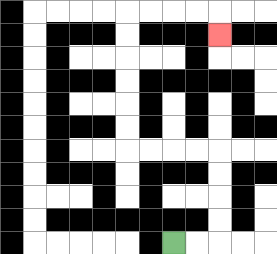{'start': '[7, 10]', 'end': '[9, 1]', 'path_directions': 'R,R,U,U,U,U,L,L,L,L,U,U,U,U,U,U,R,R,R,R,D', 'path_coordinates': '[[7, 10], [8, 10], [9, 10], [9, 9], [9, 8], [9, 7], [9, 6], [8, 6], [7, 6], [6, 6], [5, 6], [5, 5], [5, 4], [5, 3], [5, 2], [5, 1], [5, 0], [6, 0], [7, 0], [8, 0], [9, 0], [9, 1]]'}